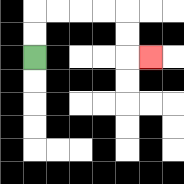{'start': '[1, 2]', 'end': '[6, 2]', 'path_directions': 'U,U,R,R,R,R,D,D,R', 'path_coordinates': '[[1, 2], [1, 1], [1, 0], [2, 0], [3, 0], [4, 0], [5, 0], [5, 1], [5, 2], [6, 2]]'}